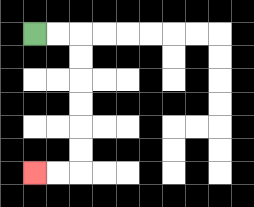{'start': '[1, 1]', 'end': '[1, 7]', 'path_directions': 'R,R,D,D,D,D,D,D,L,L', 'path_coordinates': '[[1, 1], [2, 1], [3, 1], [3, 2], [3, 3], [3, 4], [3, 5], [3, 6], [3, 7], [2, 7], [1, 7]]'}